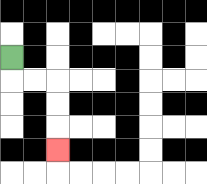{'start': '[0, 2]', 'end': '[2, 6]', 'path_directions': 'D,R,R,D,D,D', 'path_coordinates': '[[0, 2], [0, 3], [1, 3], [2, 3], [2, 4], [2, 5], [2, 6]]'}